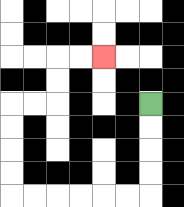{'start': '[6, 4]', 'end': '[4, 2]', 'path_directions': 'D,D,D,D,L,L,L,L,L,L,U,U,U,U,R,R,U,U,R,R', 'path_coordinates': '[[6, 4], [6, 5], [6, 6], [6, 7], [6, 8], [5, 8], [4, 8], [3, 8], [2, 8], [1, 8], [0, 8], [0, 7], [0, 6], [0, 5], [0, 4], [1, 4], [2, 4], [2, 3], [2, 2], [3, 2], [4, 2]]'}